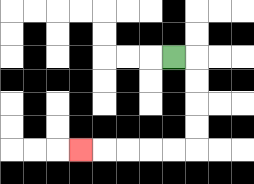{'start': '[7, 2]', 'end': '[3, 6]', 'path_directions': 'R,D,D,D,D,L,L,L,L,L', 'path_coordinates': '[[7, 2], [8, 2], [8, 3], [8, 4], [8, 5], [8, 6], [7, 6], [6, 6], [5, 6], [4, 6], [3, 6]]'}